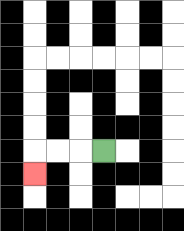{'start': '[4, 6]', 'end': '[1, 7]', 'path_directions': 'L,L,L,D', 'path_coordinates': '[[4, 6], [3, 6], [2, 6], [1, 6], [1, 7]]'}